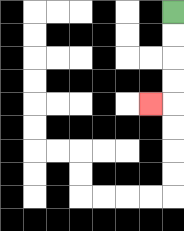{'start': '[7, 0]', 'end': '[6, 4]', 'path_directions': 'D,D,D,D,L', 'path_coordinates': '[[7, 0], [7, 1], [7, 2], [7, 3], [7, 4], [6, 4]]'}